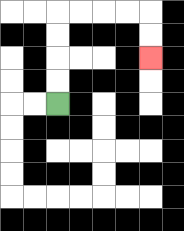{'start': '[2, 4]', 'end': '[6, 2]', 'path_directions': 'U,U,U,U,R,R,R,R,D,D', 'path_coordinates': '[[2, 4], [2, 3], [2, 2], [2, 1], [2, 0], [3, 0], [4, 0], [5, 0], [6, 0], [6, 1], [6, 2]]'}